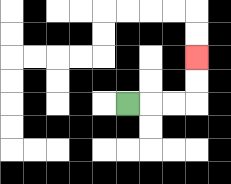{'start': '[5, 4]', 'end': '[8, 2]', 'path_directions': 'R,R,R,U,U', 'path_coordinates': '[[5, 4], [6, 4], [7, 4], [8, 4], [8, 3], [8, 2]]'}